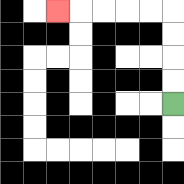{'start': '[7, 4]', 'end': '[2, 0]', 'path_directions': 'U,U,U,U,L,L,L,L,L', 'path_coordinates': '[[7, 4], [7, 3], [7, 2], [7, 1], [7, 0], [6, 0], [5, 0], [4, 0], [3, 0], [2, 0]]'}